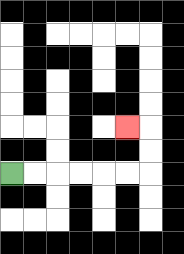{'start': '[0, 7]', 'end': '[5, 5]', 'path_directions': 'R,R,R,R,R,R,U,U,L', 'path_coordinates': '[[0, 7], [1, 7], [2, 7], [3, 7], [4, 7], [5, 7], [6, 7], [6, 6], [6, 5], [5, 5]]'}